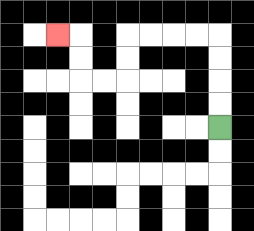{'start': '[9, 5]', 'end': '[2, 1]', 'path_directions': 'U,U,U,U,L,L,L,L,D,D,L,L,U,U,L', 'path_coordinates': '[[9, 5], [9, 4], [9, 3], [9, 2], [9, 1], [8, 1], [7, 1], [6, 1], [5, 1], [5, 2], [5, 3], [4, 3], [3, 3], [3, 2], [3, 1], [2, 1]]'}